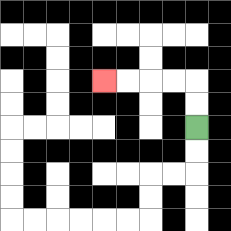{'start': '[8, 5]', 'end': '[4, 3]', 'path_directions': 'U,U,L,L,L,L', 'path_coordinates': '[[8, 5], [8, 4], [8, 3], [7, 3], [6, 3], [5, 3], [4, 3]]'}